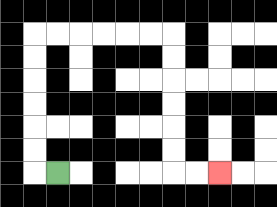{'start': '[2, 7]', 'end': '[9, 7]', 'path_directions': 'L,U,U,U,U,U,U,R,R,R,R,R,R,D,D,D,D,D,D,R,R', 'path_coordinates': '[[2, 7], [1, 7], [1, 6], [1, 5], [1, 4], [1, 3], [1, 2], [1, 1], [2, 1], [3, 1], [4, 1], [5, 1], [6, 1], [7, 1], [7, 2], [7, 3], [7, 4], [7, 5], [7, 6], [7, 7], [8, 7], [9, 7]]'}